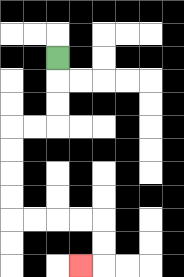{'start': '[2, 2]', 'end': '[3, 11]', 'path_directions': 'D,D,D,L,L,D,D,D,D,R,R,R,R,D,D,L', 'path_coordinates': '[[2, 2], [2, 3], [2, 4], [2, 5], [1, 5], [0, 5], [0, 6], [0, 7], [0, 8], [0, 9], [1, 9], [2, 9], [3, 9], [4, 9], [4, 10], [4, 11], [3, 11]]'}